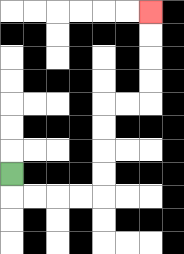{'start': '[0, 7]', 'end': '[6, 0]', 'path_directions': 'D,R,R,R,R,U,U,U,U,R,R,U,U,U,U', 'path_coordinates': '[[0, 7], [0, 8], [1, 8], [2, 8], [3, 8], [4, 8], [4, 7], [4, 6], [4, 5], [4, 4], [5, 4], [6, 4], [6, 3], [6, 2], [6, 1], [6, 0]]'}